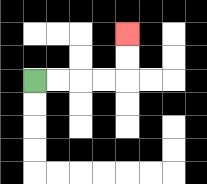{'start': '[1, 3]', 'end': '[5, 1]', 'path_directions': 'R,R,R,R,U,U', 'path_coordinates': '[[1, 3], [2, 3], [3, 3], [4, 3], [5, 3], [5, 2], [5, 1]]'}